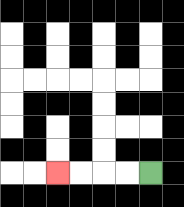{'start': '[6, 7]', 'end': '[2, 7]', 'path_directions': 'L,L,L,L', 'path_coordinates': '[[6, 7], [5, 7], [4, 7], [3, 7], [2, 7]]'}